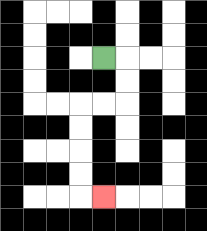{'start': '[4, 2]', 'end': '[4, 8]', 'path_directions': 'R,D,D,L,L,D,D,D,D,R', 'path_coordinates': '[[4, 2], [5, 2], [5, 3], [5, 4], [4, 4], [3, 4], [3, 5], [3, 6], [3, 7], [3, 8], [4, 8]]'}